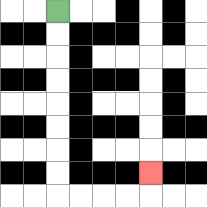{'start': '[2, 0]', 'end': '[6, 7]', 'path_directions': 'D,D,D,D,D,D,D,D,R,R,R,R,U', 'path_coordinates': '[[2, 0], [2, 1], [2, 2], [2, 3], [2, 4], [2, 5], [2, 6], [2, 7], [2, 8], [3, 8], [4, 8], [5, 8], [6, 8], [6, 7]]'}